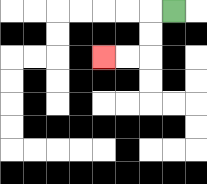{'start': '[7, 0]', 'end': '[4, 2]', 'path_directions': 'L,D,D,L,L', 'path_coordinates': '[[7, 0], [6, 0], [6, 1], [6, 2], [5, 2], [4, 2]]'}